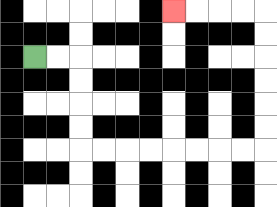{'start': '[1, 2]', 'end': '[7, 0]', 'path_directions': 'R,R,D,D,D,D,R,R,R,R,R,R,R,R,U,U,U,U,U,U,L,L,L,L', 'path_coordinates': '[[1, 2], [2, 2], [3, 2], [3, 3], [3, 4], [3, 5], [3, 6], [4, 6], [5, 6], [6, 6], [7, 6], [8, 6], [9, 6], [10, 6], [11, 6], [11, 5], [11, 4], [11, 3], [11, 2], [11, 1], [11, 0], [10, 0], [9, 0], [8, 0], [7, 0]]'}